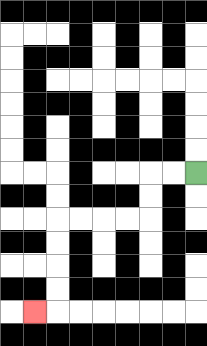{'start': '[8, 7]', 'end': '[1, 13]', 'path_directions': 'L,L,D,D,L,L,L,L,D,D,D,D,L', 'path_coordinates': '[[8, 7], [7, 7], [6, 7], [6, 8], [6, 9], [5, 9], [4, 9], [3, 9], [2, 9], [2, 10], [2, 11], [2, 12], [2, 13], [1, 13]]'}